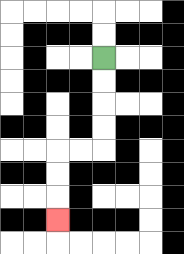{'start': '[4, 2]', 'end': '[2, 9]', 'path_directions': 'D,D,D,D,L,L,D,D,D', 'path_coordinates': '[[4, 2], [4, 3], [4, 4], [4, 5], [4, 6], [3, 6], [2, 6], [2, 7], [2, 8], [2, 9]]'}